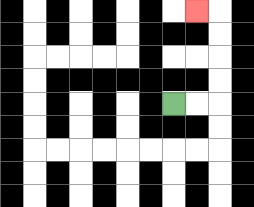{'start': '[7, 4]', 'end': '[8, 0]', 'path_directions': 'R,R,U,U,U,U,L', 'path_coordinates': '[[7, 4], [8, 4], [9, 4], [9, 3], [9, 2], [9, 1], [9, 0], [8, 0]]'}